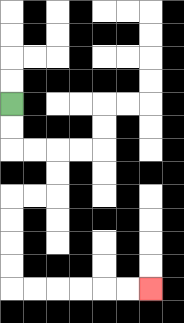{'start': '[0, 4]', 'end': '[6, 12]', 'path_directions': 'D,D,R,R,D,D,L,L,D,D,D,D,R,R,R,R,R,R', 'path_coordinates': '[[0, 4], [0, 5], [0, 6], [1, 6], [2, 6], [2, 7], [2, 8], [1, 8], [0, 8], [0, 9], [0, 10], [0, 11], [0, 12], [1, 12], [2, 12], [3, 12], [4, 12], [5, 12], [6, 12]]'}